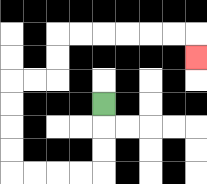{'start': '[4, 4]', 'end': '[8, 2]', 'path_directions': 'D,D,D,L,L,L,L,U,U,U,U,R,R,U,U,R,R,R,R,R,R,D', 'path_coordinates': '[[4, 4], [4, 5], [4, 6], [4, 7], [3, 7], [2, 7], [1, 7], [0, 7], [0, 6], [0, 5], [0, 4], [0, 3], [1, 3], [2, 3], [2, 2], [2, 1], [3, 1], [4, 1], [5, 1], [6, 1], [7, 1], [8, 1], [8, 2]]'}